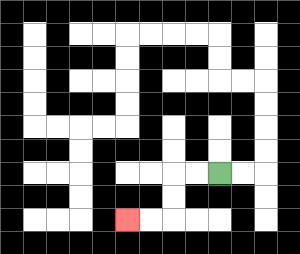{'start': '[9, 7]', 'end': '[5, 9]', 'path_directions': 'L,L,D,D,L,L', 'path_coordinates': '[[9, 7], [8, 7], [7, 7], [7, 8], [7, 9], [6, 9], [5, 9]]'}